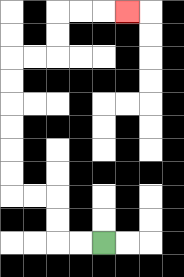{'start': '[4, 10]', 'end': '[5, 0]', 'path_directions': 'L,L,U,U,L,L,U,U,U,U,U,U,R,R,U,U,R,R,R', 'path_coordinates': '[[4, 10], [3, 10], [2, 10], [2, 9], [2, 8], [1, 8], [0, 8], [0, 7], [0, 6], [0, 5], [0, 4], [0, 3], [0, 2], [1, 2], [2, 2], [2, 1], [2, 0], [3, 0], [4, 0], [5, 0]]'}